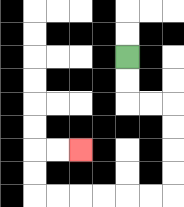{'start': '[5, 2]', 'end': '[3, 6]', 'path_directions': 'D,D,R,R,D,D,D,D,L,L,L,L,L,L,U,U,R,R', 'path_coordinates': '[[5, 2], [5, 3], [5, 4], [6, 4], [7, 4], [7, 5], [7, 6], [7, 7], [7, 8], [6, 8], [5, 8], [4, 8], [3, 8], [2, 8], [1, 8], [1, 7], [1, 6], [2, 6], [3, 6]]'}